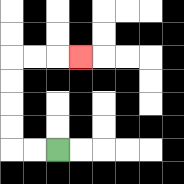{'start': '[2, 6]', 'end': '[3, 2]', 'path_directions': 'L,L,U,U,U,U,R,R,R', 'path_coordinates': '[[2, 6], [1, 6], [0, 6], [0, 5], [0, 4], [0, 3], [0, 2], [1, 2], [2, 2], [3, 2]]'}